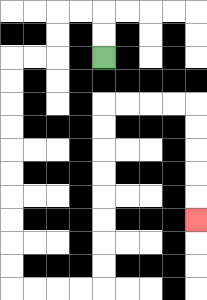{'start': '[4, 2]', 'end': '[8, 9]', 'path_directions': 'U,U,L,L,D,D,L,L,D,D,D,D,D,D,D,D,D,D,R,R,R,R,U,U,U,U,U,U,U,U,R,R,R,R,D,D,D,D,D', 'path_coordinates': '[[4, 2], [4, 1], [4, 0], [3, 0], [2, 0], [2, 1], [2, 2], [1, 2], [0, 2], [0, 3], [0, 4], [0, 5], [0, 6], [0, 7], [0, 8], [0, 9], [0, 10], [0, 11], [0, 12], [1, 12], [2, 12], [3, 12], [4, 12], [4, 11], [4, 10], [4, 9], [4, 8], [4, 7], [4, 6], [4, 5], [4, 4], [5, 4], [6, 4], [7, 4], [8, 4], [8, 5], [8, 6], [8, 7], [8, 8], [8, 9]]'}